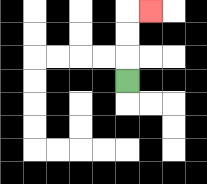{'start': '[5, 3]', 'end': '[6, 0]', 'path_directions': 'U,U,U,R', 'path_coordinates': '[[5, 3], [5, 2], [5, 1], [5, 0], [6, 0]]'}